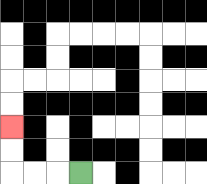{'start': '[3, 7]', 'end': '[0, 5]', 'path_directions': 'L,L,L,U,U', 'path_coordinates': '[[3, 7], [2, 7], [1, 7], [0, 7], [0, 6], [0, 5]]'}